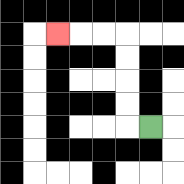{'start': '[6, 5]', 'end': '[2, 1]', 'path_directions': 'L,U,U,U,U,L,L,L', 'path_coordinates': '[[6, 5], [5, 5], [5, 4], [5, 3], [5, 2], [5, 1], [4, 1], [3, 1], [2, 1]]'}